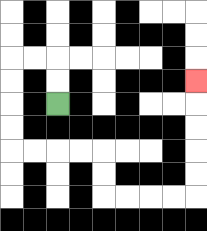{'start': '[2, 4]', 'end': '[8, 3]', 'path_directions': 'U,U,L,L,D,D,D,D,R,R,R,R,D,D,R,R,R,R,U,U,U,U,U', 'path_coordinates': '[[2, 4], [2, 3], [2, 2], [1, 2], [0, 2], [0, 3], [0, 4], [0, 5], [0, 6], [1, 6], [2, 6], [3, 6], [4, 6], [4, 7], [4, 8], [5, 8], [6, 8], [7, 8], [8, 8], [8, 7], [8, 6], [8, 5], [8, 4], [8, 3]]'}